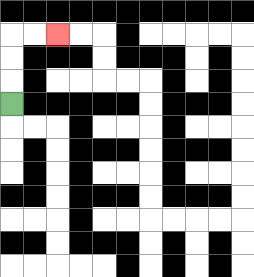{'start': '[0, 4]', 'end': '[2, 1]', 'path_directions': 'U,U,U,R,R', 'path_coordinates': '[[0, 4], [0, 3], [0, 2], [0, 1], [1, 1], [2, 1]]'}